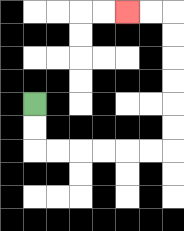{'start': '[1, 4]', 'end': '[5, 0]', 'path_directions': 'D,D,R,R,R,R,R,R,U,U,U,U,U,U,L,L', 'path_coordinates': '[[1, 4], [1, 5], [1, 6], [2, 6], [3, 6], [4, 6], [5, 6], [6, 6], [7, 6], [7, 5], [7, 4], [7, 3], [7, 2], [7, 1], [7, 0], [6, 0], [5, 0]]'}